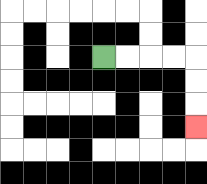{'start': '[4, 2]', 'end': '[8, 5]', 'path_directions': 'R,R,R,R,D,D,D', 'path_coordinates': '[[4, 2], [5, 2], [6, 2], [7, 2], [8, 2], [8, 3], [8, 4], [8, 5]]'}